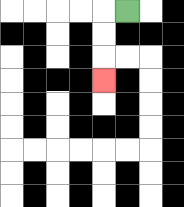{'start': '[5, 0]', 'end': '[4, 3]', 'path_directions': 'L,D,D,D', 'path_coordinates': '[[5, 0], [4, 0], [4, 1], [4, 2], [4, 3]]'}